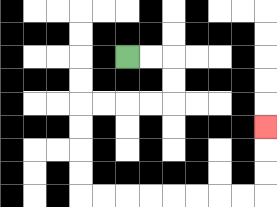{'start': '[5, 2]', 'end': '[11, 5]', 'path_directions': 'R,R,D,D,L,L,L,L,D,D,D,D,R,R,R,R,R,R,R,R,U,U,U', 'path_coordinates': '[[5, 2], [6, 2], [7, 2], [7, 3], [7, 4], [6, 4], [5, 4], [4, 4], [3, 4], [3, 5], [3, 6], [3, 7], [3, 8], [4, 8], [5, 8], [6, 8], [7, 8], [8, 8], [9, 8], [10, 8], [11, 8], [11, 7], [11, 6], [11, 5]]'}